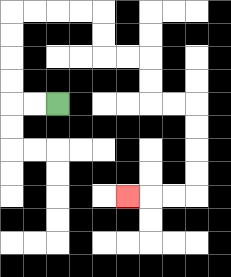{'start': '[2, 4]', 'end': '[5, 8]', 'path_directions': 'L,L,U,U,U,U,R,R,R,R,D,D,R,R,D,D,R,R,D,D,D,D,L,L,L', 'path_coordinates': '[[2, 4], [1, 4], [0, 4], [0, 3], [0, 2], [0, 1], [0, 0], [1, 0], [2, 0], [3, 0], [4, 0], [4, 1], [4, 2], [5, 2], [6, 2], [6, 3], [6, 4], [7, 4], [8, 4], [8, 5], [8, 6], [8, 7], [8, 8], [7, 8], [6, 8], [5, 8]]'}